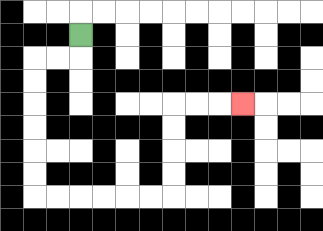{'start': '[3, 1]', 'end': '[10, 4]', 'path_directions': 'D,L,L,D,D,D,D,D,D,R,R,R,R,R,R,U,U,U,U,R,R,R', 'path_coordinates': '[[3, 1], [3, 2], [2, 2], [1, 2], [1, 3], [1, 4], [1, 5], [1, 6], [1, 7], [1, 8], [2, 8], [3, 8], [4, 8], [5, 8], [6, 8], [7, 8], [7, 7], [7, 6], [7, 5], [7, 4], [8, 4], [9, 4], [10, 4]]'}